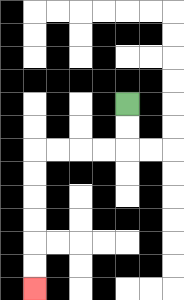{'start': '[5, 4]', 'end': '[1, 12]', 'path_directions': 'D,D,L,L,L,L,D,D,D,D,D,D', 'path_coordinates': '[[5, 4], [5, 5], [5, 6], [4, 6], [3, 6], [2, 6], [1, 6], [1, 7], [1, 8], [1, 9], [1, 10], [1, 11], [1, 12]]'}